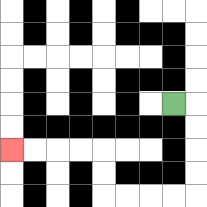{'start': '[7, 4]', 'end': '[0, 6]', 'path_directions': 'R,D,D,D,D,L,L,L,L,U,U,L,L,L,L', 'path_coordinates': '[[7, 4], [8, 4], [8, 5], [8, 6], [8, 7], [8, 8], [7, 8], [6, 8], [5, 8], [4, 8], [4, 7], [4, 6], [3, 6], [2, 6], [1, 6], [0, 6]]'}